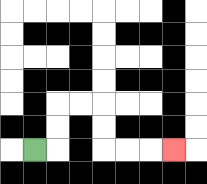{'start': '[1, 6]', 'end': '[7, 6]', 'path_directions': 'R,U,U,R,R,D,D,R,R,R', 'path_coordinates': '[[1, 6], [2, 6], [2, 5], [2, 4], [3, 4], [4, 4], [4, 5], [4, 6], [5, 6], [6, 6], [7, 6]]'}